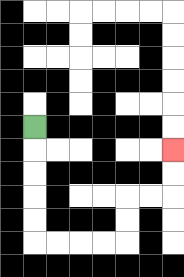{'start': '[1, 5]', 'end': '[7, 6]', 'path_directions': 'D,D,D,D,D,R,R,R,R,U,U,R,R,U,U', 'path_coordinates': '[[1, 5], [1, 6], [1, 7], [1, 8], [1, 9], [1, 10], [2, 10], [3, 10], [4, 10], [5, 10], [5, 9], [5, 8], [6, 8], [7, 8], [7, 7], [7, 6]]'}